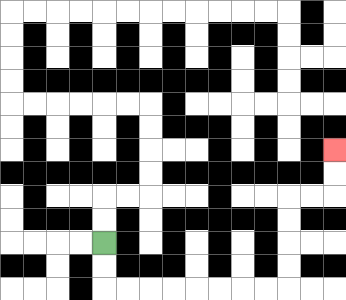{'start': '[4, 10]', 'end': '[14, 6]', 'path_directions': 'D,D,R,R,R,R,R,R,R,R,U,U,U,U,R,R,U,U', 'path_coordinates': '[[4, 10], [4, 11], [4, 12], [5, 12], [6, 12], [7, 12], [8, 12], [9, 12], [10, 12], [11, 12], [12, 12], [12, 11], [12, 10], [12, 9], [12, 8], [13, 8], [14, 8], [14, 7], [14, 6]]'}